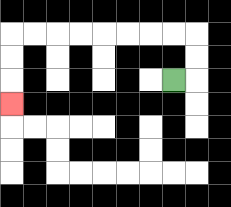{'start': '[7, 3]', 'end': '[0, 4]', 'path_directions': 'R,U,U,L,L,L,L,L,L,L,L,D,D,D', 'path_coordinates': '[[7, 3], [8, 3], [8, 2], [8, 1], [7, 1], [6, 1], [5, 1], [4, 1], [3, 1], [2, 1], [1, 1], [0, 1], [0, 2], [0, 3], [0, 4]]'}